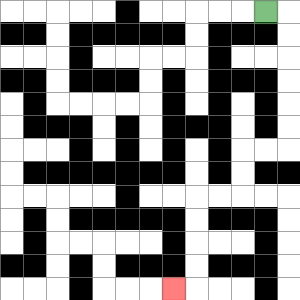{'start': '[11, 0]', 'end': '[7, 12]', 'path_directions': 'R,D,D,D,D,D,D,L,L,D,D,L,L,D,D,D,D,L', 'path_coordinates': '[[11, 0], [12, 0], [12, 1], [12, 2], [12, 3], [12, 4], [12, 5], [12, 6], [11, 6], [10, 6], [10, 7], [10, 8], [9, 8], [8, 8], [8, 9], [8, 10], [8, 11], [8, 12], [7, 12]]'}